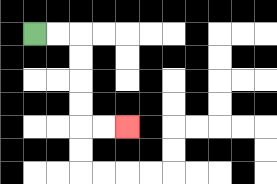{'start': '[1, 1]', 'end': '[5, 5]', 'path_directions': 'R,R,D,D,D,D,R,R', 'path_coordinates': '[[1, 1], [2, 1], [3, 1], [3, 2], [3, 3], [3, 4], [3, 5], [4, 5], [5, 5]]'}